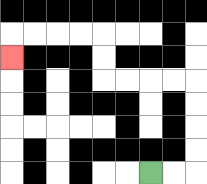{'start': '[6, 7]', 'end': '[0, 2]', 'path_directions': 'R,R,U,U,U,U,L,L,L,L,U,U,L,L,L,L,D', 'path_coordinates': '[[6, 7], [7, 7], [8, 7], [8, 6], [8, 5], [8, 4], [8, 3], [7, 3], [6, 3], [5, 3], [4, 3], [4, 2], [4, 1], [3, 1], [2, 1], [1, 1], [0, 1], [0, 2]]'}